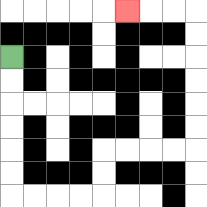{'start': '[0, 2]', 'end': '[5, 0]', 'path_directions': 'D,D,D,D,D,D,R,R,R,R,U,U,R,R,R,R,U,U,U,U,U,U,L,L,L', 'path_coordinates': '[[0, 2], [0, 3], [0, 4], [0, 5], [0, 6], [0, 7], [0, 8], [1, 8], [2, 8], [3, 8], [4, 8], [4, 7], [4, 6], [5, 6], [6, 6], [7, 6], [8, 6], [8, 5], [8, 4], [8, 3], [8, 2], [8, 1], [8, 0], [7, 0], [6, 0], [5, 0]]'}